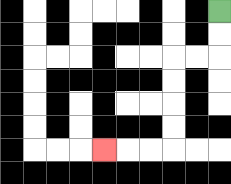{'start': '[9, 0]', 'end': '[4, 6]', 'path_directions': 'D,D,L,L,D,D,D,D,L,L,L', 'path_coordinates': '[[9, 0], [9, 1], [9, 2], [8, 2], [7, 2], [7, 3], [7, 4], [7, 5], [7, 6], [6, 6], [5, 6], [4, 6]]'}